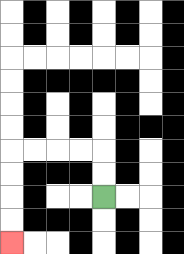{'start': '[4, 8]', 'end': '[0, 10]', 'path_directions': 'U,U,L,L,L,L,D,D,D,D', 'path_coordinates': '[[4, 8], [4, 7], [4, 6], [3, 6], [2, 6], [1, 6], [0, 6], [0, 7], [0, 8], [0, 9], [0, 10]]'}